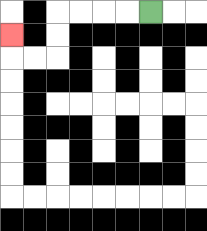{'start': '[6, 0]', 'end': '[0, 1]', 'path_directions': 'L,L,L,L,D,D,L,L,U', 'path_coordinates': '[[6, 0], [5, 0], [4, 0], [3, 0], [2, 0], [2, 1], [2, 2], [1, 2], [0, 2], [0, 1]]'}